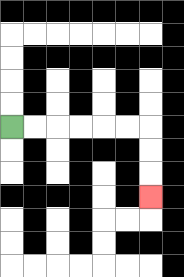{'start': '[0, 5]', 'end': '[6, 8]', 'path_directions': 'R,R,R,R,R,R,D,D,D', 'path_coordinates': '[[0, 5], [1, 5], [2, 5], [3, 5], [4, 5], [5, 5], [6, 5], [6, 6], [6, 7], [6, 8]]'}